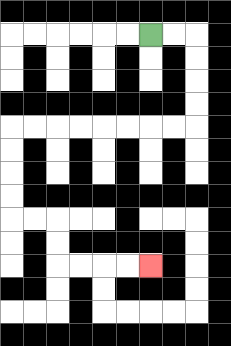{'start': '[6, 1]', 'end': '[6, 11]', 'path_directions': 'R,R,D,D,D,D,L,L,L,L,L,L,L,L,D,D,D,D,R,R,D,D,R,R,R,R', 'path_coordinates': '[[6, 1], [7, 1], [8, 1], [8, 2], [8, 3], [8, 4], [8, 5], [7, 5], [6, 5], [5, 5], [4, 5], [3, 5], [2, 5], [1, 5], [0, 5], [0, 6], [0, 7], [0, 8], [0, 9], [1, 9], [2, 9], [2, 10], [2, 11], [3, 11], [4, 11], [5, 11], [6, 11]]'}